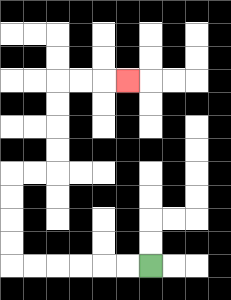{'start': '[6, 11]', 'end': '[5, 3]', 'path_directions': 'L,L,L,L,L,L,U,U,U,U,R,R,U,U,U,U,R,R,R', 'path_coordinates': '[[6, 11], [5, 11], [4, 11], [3, 11], [2, 11], [1, 11], [0, 11], [0, 10], [0, 9], [0, 8], [0, 7], [1, 7], [2, 7], [2, 6], [2, 5], [2, 4], [2, 3], [3, 3], [4, 3], [5, 3]]'}